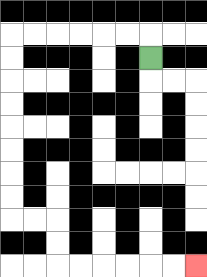{'start': '[6, 2]', 'end': '[8, 11]', 'path_directions': 'U,L,L,L,L,L,L,D,D,D,D,D,D,D,D,R,R,D,D,R,R,R,R,R,R', 'path_coordinates': '[[6, 2], [6, 1], [5, 1], [4, 1], [3, 1], [2, 1], [1, 1], [0, 1], [0, 2], [0, 3], [0, 4], [0, 5], [0, 6], [0, 7], [0, 8], [0, 9], [1, 9], [2, 9], [2, 10], [2, 11], [3, 11], [4, 11], [5, 11], [6, 11], [7, 11], [8, 11]]'}